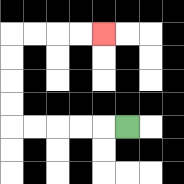{'start': '[5, 5]', 'end': '[4, 1]', 'path_directions': 'L,L,L,L,L,U,U,U,U,R,R,R,R', 'path_coordinates': '[[5, 5], [4, 5], [3, 5], [2, 5], [1, 5], [0, 5], [0, 4], [0, 3], [0, 2], [0, 1], [1, 1], [2, 1], [3, 1], [4, 1]]'}